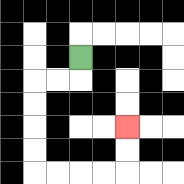{'start': '[3, 2]', 'end': '[5, 5]', 'path_directions': 'D,L,L,D,D,D,D,R,R,R,R,U,U', 'path_coordinates': '[[3, 2], [3, 3], [2, 3], [1, 3], [1, 4], [1, 5], [1, 6], [1, 7], [2, 7], [3, 7], [4, 7], [5, 7], [5, 6], [5, 5]]'}